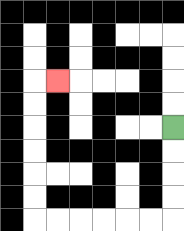{'start': '[7, 5]', 'end': '[2, 3]', 'path_directions': 'D,D,D,D,L,L,L,L,L,L,U,U,U,U,U,U,R', 'path_coordinates': '[[7, 5], [7, 6], [7, 7], [7, 8], [7, 9], [6, 9], [5, 9], [4, 9], [3, 9], [2, 9], [1, 9], [1, 8], [1, 7], [1, 6], [1, 5], [1, 4], [1, 3], [2, 3]]'}